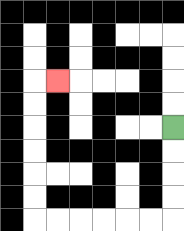{'start': '[7, 5]', 'end': '[2, 3]', 'path_directions': 'D,D,D,D,L,L,L,L,L,L,U,U,U,U,U,U,R', 'path_coordinates': '[[7, 5], [7, 6], [7, 7], [7, 8], [7, 9], [6, 9], [5, 9], [4, 9], [3, 9], [2, 9], [1, 9], [1, 8], [1, 7], [1, 6], [1, 5], [1, 4], [1, 3], [2, 3]]'}